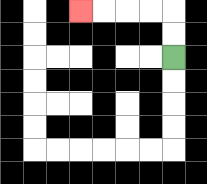{'start': '[7, 2]', 'end': '[3, 0]', 'path_directions': 'U,U,L,L,L,L', 'path_coordinates': '[[7, 2], [7, 1], [7, 0], [6, 0], [5, 0], [4, 0], [3, 0]]'}